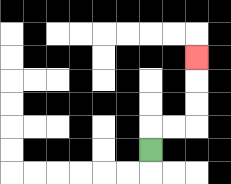{'start': '[6, 6]', 'end': '[8, 2]', 'path_directions': 'U,R,R,U,U,U', 'path_coordinates': '[[6, 6], [6, 5], [7, 5], [8, 5], [8, 4], [8, 3], [8, 2]]'}